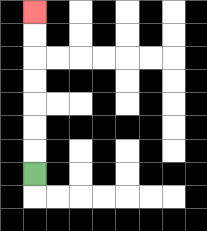{'start': '[1, 7]', 'end': '[1, 0]', 'path_directions': 'U,U,U,U,U,U,U', 'path_coordinates': '[[1, 7], [1, 6], [1, 5], [1, 4], [1, 3], [1, 2], [1, 1], [1, 0]]'}